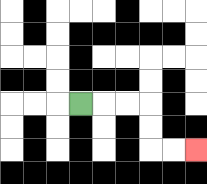{'start': '[3, 4]', 'end': '[8, 6]', 'path_directions': 'R,R,R,D,D,R,R', 'path_coordinates': '[[3, 4], [4, 4], [5, 4], [6, 4], [6, 5], [6, 6], [7, 6], [8, 6]]'}